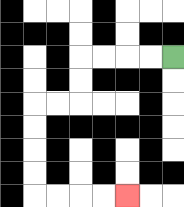{'start': '[7, 2]', 'end': '[5, 8]', 'path_directions': 'L,L,L,L,D,D,L,L,D,D,D,D,R,R,R,R', 'path_coordinates': '[[7, 2], [6, 2], [5, 2], [4, 2], [3, 2], [3, 3], [3, 4], [2, 4], [1, 4], [1, 5], [1, 6], [1, 7], [1, 8], [2, 8], [3, 8], [4, 8], [5, 8]]'}